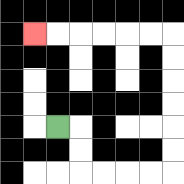{'start': '[2, 5]', 'end': '[1, 1]', 'path_directions': 'R,D,D,R,R,R,R,U,U,U,U,U,U,L,L,L,L,L,L', 'path_coordinates': '[[2, 5], [3, 5], [3, 6], [3, 7], [4, 7], [5, 7], [6, 7], [7, 7], [7, 6], [7, 5], [7, 4], [7, 3], [7, 2], [7, 1], [6, 1], [5, 1], [4, 1], [3, 1], [2, 1], [1, 1]]'}